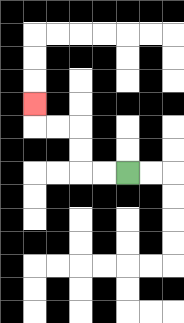{'start': '[5, 7]', 'end': '[1, 4]', 'path_directions': 'L,L,U,U,L,L,U', 'path_coordinates': '[[5, 7], [4, 7], [3, 7], [3, 6], [3, 5], [2, 5], [1, 5], [1, 4]]'}